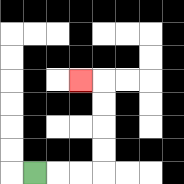{'start': '[1, 7]', 'end': '[3, 3]', 'path_directions': 'R,R,R,U,U,U,U,L', 'path_coordinates': '[[1, 7], [2, 7], [3, 7], [4, 7], [4, 6], [4, 5], [4, 4], [4, 3], [3, 3]]'}